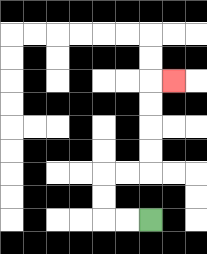{'start': '[6, 9]', 'end': '[7, 3]', 'path_directions': 'L,L,U,U,R,R,U,U,U,U,R', 'path_coordinates': '[[6, 9], [5, 9], [4, 9], [4, 8], [4, 7], [5, 7], [6, 7], [6, 6], [6, 5], [6, 4], [6, 3], [7, 3]]'}